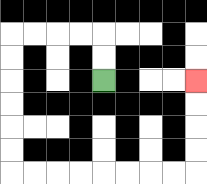{'start': '[4, 3]', 'end': '[8, 3]', 'path_directions': 'U,U,L,L,L,L,D,D,D,D,D,D,R,R,R,R,R,R,R,R,U,U,U,U', 'path_coordinates': '[[4, 3], [4, 2], [4, 1], [3, 1], [2, 1], [1, 1], [0, 1], [0, 2], [0, 3], [0, 4], [0, 5], [0, 6], [0, 7], [1, 7], [2, 7], [3, 7], [4, 7], [5, 7], [6, 7], [7, 7], [8, 7], [8, 6], [8, 5], [8, 4], [8, 3]]'}